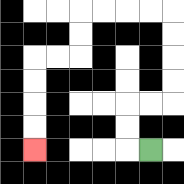{'start': '[6, 6]', 'end': '[1, 6]', 'path_directions': 'L,U,U,R,R,U,U,U,U,L,L,L,L,D,D,L,L,D,D,D,D', 'path_coordinates': '[[6, 6], [5, 6], [5, 5], [5, 4], [6, 4], [7, 4], [7, 3], [7, 2], [7, 1], [7, 0], [6, 0], [5, 0], [4, 0], [3, 0], [3, 1], [3, 2], [2, 2], [1, 2], [1, 3], [1, 4], [1, 5], [1, 6]]'}